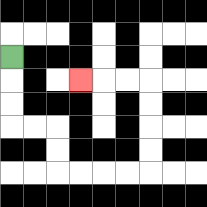{'start': '[0, 2]', 'end': '[3, 3]', 'path_directions': 'D,D,D,R,R,D,D,R,R,R,R,U,U,U,U,L,L,L', 'path_coordinates': '[[0, 2], [0, 3], [0, 4], [0, 5], [1, 5], [2, 5], [2, 6], [2, 7], [3, 7], [4, 7], [5, 7], [6, 7], [6, 6], [6, 5], [6, 4], [6, 3], [5, 3], [4, 3], [3, 3]]'}